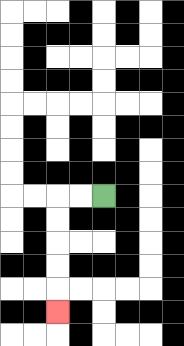{'start': '[4, 8]', 'end': '[2, 13]', 'path_directions': 'L,L,D,D,D,D,D', 'path_coordinates': '[[4, 8], [3, 8], [2, 8], [2, 9], [2, 10], [2, 11], [2, 12], [2, 13]]'}